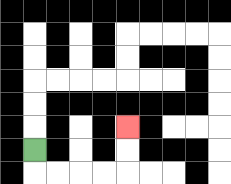{'start': '[1, 6]', 'end': '[5, 5]', 'path_directions': 'D,R,R,R,R,U,U', 'path_coordinates': '[[1, 6], [1, 7], [2, 7], [3, 7], [4, 7], [5, 7], [5, 6], [5, 5]]'}